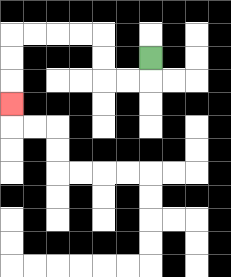{'start': '[6, 2]', 'end': '[0, 4]', 'path_directions': 'D,L,L,U,U,L,L,L,L,D,D,D', 'path_coordinates': '[[6, 2], [6, 3], [5, 3], [4, 3], [4, 2], [4, 1], [3, 1], [2, 1], [1, 1], [0, 1], [0, 2], [0, 3], [0, 4]]'}